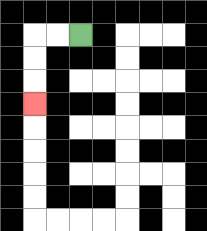{'start': '[3, 1]', 'end': '[1, 4]', 'path_directions': 'L,L,D,D,D', 'path_coordinates': '[[3, 1], [2, 1], [1, 1], [1, 2], [1, 3], [1, 4]]'}